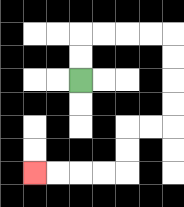{'start': '[3, 3]', 'end': '[1, 7]', 'path_directions': 'U,U,R,R,R,R,D,D,D,D,L,L,D,D,L,L,L,L', 'path_coordinates': '[[3, 3], [3, 2], [3, 1], [4, 1], [5, 1], [6, 1], [7, 1], [7, 2], [7, 3], [7, 4], [7, 5], [6, 5], [5, 5], [5, 6], [5, 7], [4, 7], [3, 7], [2, 7], [1, 7]]'}